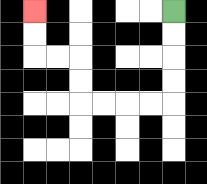{'start': '[7, 0]', 'end': '[1, 0]', 'path_directions': 'D,D,D,D,L,L,L,L,U,U,L,L,U,U', 'path_coordinates': '[[7, 0], [7, 1], [7, 2], [7, 3], [7, 4], [6, 4], [5, 4], [4, 4], [3, 4], [3, 3], [3, 2], [2, 2], [1, 2], [1, 1], [1, 0]]'}